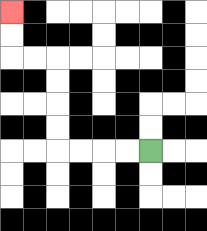{'start': '[6, 6]', 'end': '[0, 0]', 'path_directions': 'L,L,L,L,U,U,U,U,L,L,U,U', 'path_coordinates': '[[6, 6], [5, 6], [4, 6], [3, 6], [2, 6], [2, 5], [2, 4], [2, 3], [2, 2], [1, 2], [0, 2], [0, 1], [0, 0]]'}